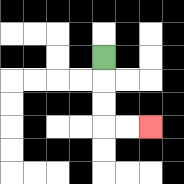{'start': '[4, 2]', 'end': '[6, 5]', 'path_directions': 'D,D,D,R,R', 'path_coordinates': '[[4, 2], [4, 3], [4, 4], [4, 5], [5, 5], [6, 5]]'}